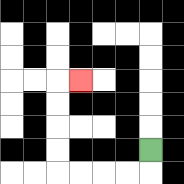{'start': '[6, 6]', 'end': '[3, 3]', 'path_directions': 'D,L,L,L,L,U,U,U,U,R', 'path_coordinates': '[[6, 6], [6, 7], [5, 7], [4, 7], [3, 7], [2, 7], [2, 6], [2, 5], [2, 4], [2, 3], [3, 3]]'}